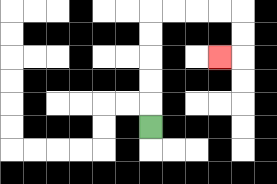{'start': '[6, 5]', 'end': '[9, 2]', 'path_directions': 'U,U,U,U,U,R,R,R,R,D,D,L', 'path_coordinates': '[[6, 5], [6, 4], [6, 3], [6, 2], [6, 1], [6, 0], [7, 0], [8, 0], [9, 0], [10, 0], [10, 1], [10, 2], [9, 2]]'}